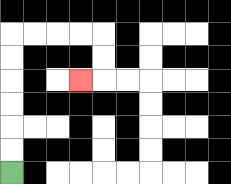{'start': '[0, 7]', 'end': '[3, 3]', 'path_directions': 'U,U,U,U,U,U,R,R,R,R,D,D,L', 'path_coordinates': '[[0, 7], [0, 6], [0, 5], [0, 4], [0, 3], [0, 2], [0, 1], [1, 1], [2, 1], [3, 1], [4, 1], [4, 2], [4, 3], [3, 3]]'}